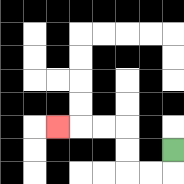{'start': '[7, 6]', 'end': '[2, 5]', 'path_directions': 'D,L,L,U,U,L,L,L', 'path_coordinates': '[[7, 6], [7, 7], [6, 7], [5, 7], [5, 6], [5, 5], [4, 5], [3, 5], [2, 5]]'}